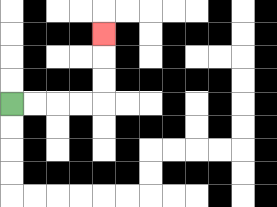{'start': '[0, 4]', 'end': '[4, 1]', 'path_directions': 'R,R,R,R,U,U,U', 'path_coordinates': '[[0, 4], [1, 4], [2, 4], [3, 4], [4, 4], [4, 3], [4, 2], [4, 1]]'}